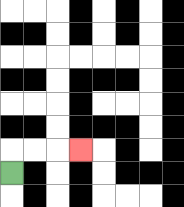{'start': '[0, 7]', 'end': '[3, 6]', 'path_directions': 'U,R,R,R', 'path_coordinates': '[[0, 7], [0, 6], [1, 6], [2, 6], [3, 6]]'}